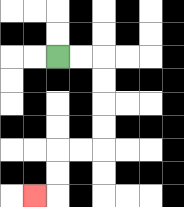{'start': '[2, 2]', 'end': '[1, 8]', 'path_directions': 'R,R,D,D,D,D,L,L,D,D,L', 'path_coordinates': '[[2, 2], [3, 2], [4, 2], [4, 3], [4, 4], [4, 5], [4, 6], [3, 6], [2, 6], [2, 7], [2, 8], [1, 8]]'}